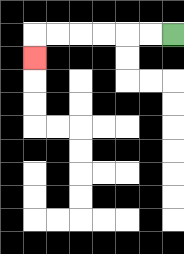{'start': '[7, 1]', 'end': '[1, 2]', 'path_directions': 'L,L,L,L,L,L,D', 'path_coordinates': '[[7, 1], [6, 1], [5, 1], [4, 1], [3, 1], [2, 1], [1, 1], [1, 2]]'}